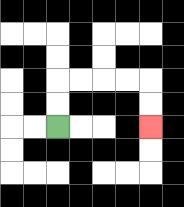{'start': '[2, 5]', 'end': '[6, 5]', 'path_directions': 'U,U,R,R,R,R,D,D', 'path_coordinates': '[[2, 5], [2, 4], [2, 3], [3, 3], [4, 3], [5, 3], [6, 3], [6, 4], [6, 5]]'}